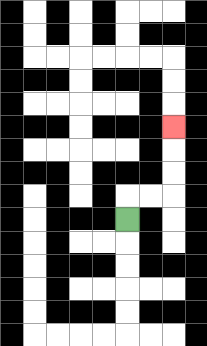{'start': '[5, 9]', 'end': '[7, 5]', 'path_directions': 'U,R,R,U,U,U', 'path_coordinates': '[[5, 9], [5, 8], [6, 8], [7, 8], [7, 7], [7, 6], [7, 5]]'}